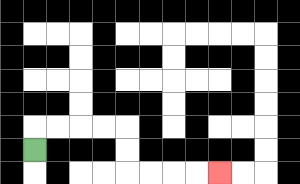{'start': '[1, 6]', 'end': '[9, 7]', 'path_directions': 'U,R,R,R,R,D,D,R,R,R,R', 'path_coordinates': '[[1, 6], [1, 5], [2, 5], [3, 5], [4, 5], [5, 5], [5, 6], [5, 7], [6, 7], [7, 7], [8, 7], [9, 7]]'}